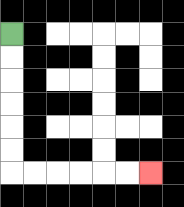{'start': '[0, 1]', 'end': '[6, 7]', 'path_directions': 'D,D,D,D,D,D,R,R,R,R,R,R', 'path_coordinates': '[[0, 1], [0, 2], [0, 3], [0, 4], [0, 5], [0, 6], [0, 7], [1, 7], [2, 7], [3, 7], [4, 7], [5, 7], [6, 7]]'}